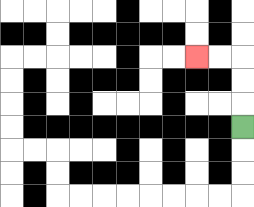{'start': '[10, 5]', 'end': '[8, 2]', 'path_directions': 'U,U,U,L,L', 'path_coordinates': '[[10, 5], [10, 4], [10, 3], [10, 2], [9, 2], [8, 2]]'}